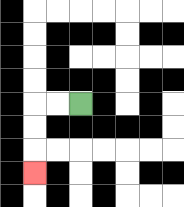{'start': '[3, 4]', 'end': '[1, 7]', 'path_directions': 'L,L,D,D,D', 'path_coordinates': '[[3, 4], [2, 4], [1, 4], [1, 5], [1, 6], [1, 7]]'}